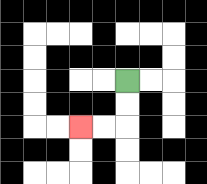{'start': '[5, 3]', 'end': '[3, 5]', 'path_directions': 'D,D,L,L', 'path_coordinates': '[[5, 3], [5, 4], [5, 5], [4, 5], [3, 5]]'}